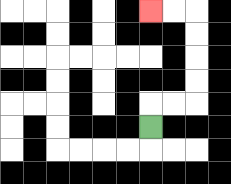{'start': '[6, 5]', 'end': '[6, 0]', 'path_directions': 'U,R,R,U,U,U,U,L,L', 'path_coordinates': '[[6, 5], [6, 4], [7, 4], [8, 4], [8, 3], [8, 2], [8, 1], [8, 0], [7, 0], [6, 0]]'}